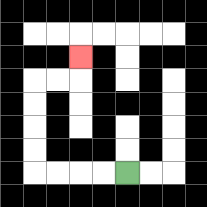{'start': '[5, 7]', 'end': '[3, 2]', 'path_directions': 'L,L,L,L,U,U,U,U,R,R,U', 'path_coordinates': '[[5, 7], [4, 7], [3, 7], [2, 7], [1, 7], [1, 6], [1, 5], [1, 4], [1, 3], [2, 3], [3, 3], [3, 2]]'}